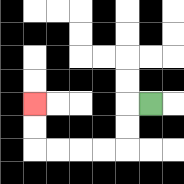{'start': '[6, 4]', 'end': '[1, 4]', 'path_directions': 'L,D,D,L,L,L,L,U,U', 'path_coordinates': '[[6, 4], [5, 4], [5, 5], [5, 6], [4, 6], [3, 6], [2, 6], [1, 6], [1, 5], [1, 4]]'}